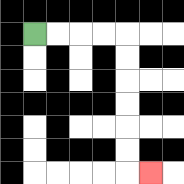{'start': '[1, 1]', 'end': '[6, 7]', 'path_directions': 'R,R,R,R,D,D,D,D,D,D,R', 'path_coordinates': '[[1, 1], [2, 1], [3, 1], [4, 1], [5, 1], [5, 2], [5, 3], [5, 4], [5, 5], [5, 6], [5, 7], [6, 7]]'}